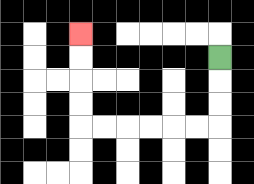{'start': '[9, 2]', 'end': '[3, 1]', 'path_directions': 'D,D,D,L,L,L,L,L,L,U,U,U,U', 'path_coordinates': '[[9, 2], [9, 3], [9, 4], [9, 5], [8, 5], [7, 5], [6, 5], [5, 5], [4, 5], [3, 5], [3, 4], [3, 3], [3, 2], [3, 1]]'}